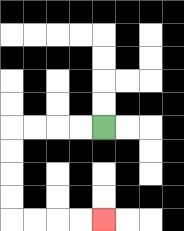{'start': '[4, 5]', 'end': '[4, 9]', 'path_directions': 'L,L,L,L,D,D,D,D,R,R,R,R', 'path_coordinates': '[[4, 5], [3, 5], [2, 5], [1, 5], [0, 5], [0, 6], [0, 7], [0, 8], [0, 9], [1, 9], [2, 9], [3, 9], [4, 9]]'}